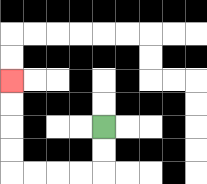{'start': '[4, 5]', 'end': '[0, 3]', 'path_directions': 'D,D,L,L,L,L,U,U,U,U', 'path_coordinates': '[[4, 5], [4, 6], [4, 7], [3, 7], [2, 7], [1, 7], [0, 7], [0, 6], [0, 5], [0, 4], [0, 3]]'}